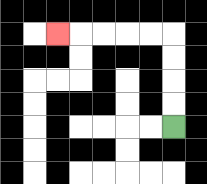{'start': '[7, 5]', 'end': '[2, 1]', 'path_directions': 'U,U,U,U,L,L,L,L,L', 'path_coordinates': '[[7, 5], [7, 4], [7, 3], [7, 2], [7, 1], [6, 1], [5, 1], [4, 1], [3, 1], [2, 1]]'}